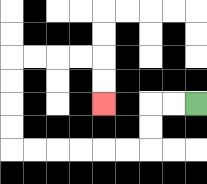{'start': '[8, 4]', 'end': '[4, 4]', 'path_directions': 'L,L,D,D,L,L,L,L,L,L,U,U,U,U,R,R,R,R,D,D', 'path_coordinates': '[[8, 4], [7, 4], [6, 4], [6, 5], [6, 6], [5, 6], [4, 6], [3, 6], [2, 6], [1, 6], [0, 6], [0, 5], [0, 4], [0, 3], [0, 2], [1, 2], [2, 2], [3, 2], [4, 2], [4, 3], [4, 4]]'}